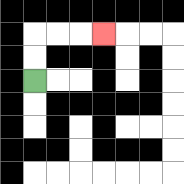{'start': '[1, 3]', 'end': '[4, 1]', 'path_directions': 'U,U,R,R,R', 'path_coordinates': '[[1, 3], [1, 2], [1, 1], [2, 1], [3, 1], [4, 1]]'}